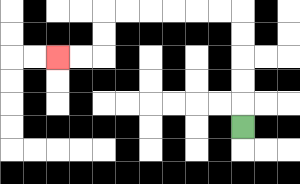{'start': '[10, 5]', 'end': '[2, 2]', 'path_directions': 'U,U,U,U,U,L,L,L,L,L,L,D,D,L,L', 'path_coordinates': '[[10, 5], [10, 4], [10, 3], [10, 2], [10, 1], [10, 0], [9, 0], [8, 0], [7, 0], [6, 0], [5, 0], [4, 0], [4, 1], [4, 2], [3, 2], [2, 2]]'}